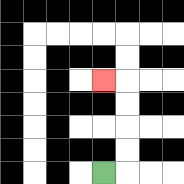{'start': '[4, 7]', 'end': '[4, 3]', 'path_directions': 'R,U,U,U,U,L', 'path_coordinates': '[[4, 7], [5, 7], [5, 6], [5, 5], [5, 4], [5, 3], [4, 3]]'}